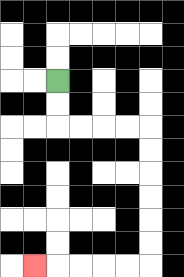{'start': '[2, 3]', 'end': '[1, 11]', 'path_directions': 'D,D,R,R,R,R,D,D,D,D,D,D,L,L,L,L,L', 'path_coordinates': '[[2, 3], [2, 4], [2, 5], [3, 5], [4, 5], [5, 5], [6, 5], [6, 6], [6, 7], [6, 8], [6, 9], [6, 10], [6, 11], [5, 11], [4, 11], [3, 11], [2, 11], [1, 11]]'}